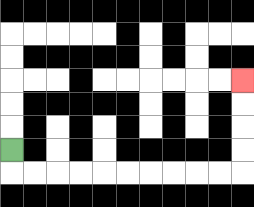{'start': '[0, 6]', 'end': '[10, 3]', 'path_directions': 'D,R,R,R,R,R,R,R,R,R,R,U,U,U,U', 'path_coordinates': '[[0, 6], [0, 7], [1, 7], [2, 7], [3, 7], [4, 7], [5, 7], [6, 7], [7, 7], [8, 7], [9, 7], [10, 7], [10, 6], [10, 5], [10, 4], [10, 3]]'}